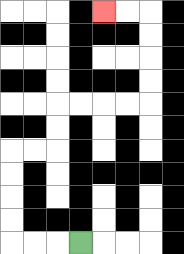{'start': '[3, 10]', 'end': '[4, 0]', 'path_directions': 'L,L,L,U,U,U,U,R,R,U,U,R,R,R,R,U,U,U,U,L,L', 'path_coordinates': '[[3, 10], [2, 10], [1, 10], [0, 10], [0, 9], [0, 8], [0, 7], [0, 6], [1, 6], [2, 6], [2, 5], [2, 4], [3, 4], [4, 4], [5, 4], [6, 4], [6, 3], [6, 2], [6, 1], [6, 0], [5, 0], [4, 0]]'}